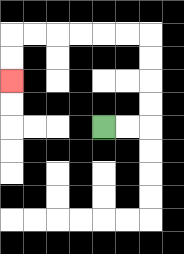{'start': '[4, 5]', 'end': '[0, 3]', 'path_directions': 'R,R,U,U,U,U,L,L,L,L,L,L,D,D', 'path_coordinates': '[[4, 5], [5, 5], [6, 5], [6, 4], [6, 3], [6, 2], [6, 1], [5, 1], [4, 1], [3, 1], [2, 1], [1, 1], [0, 1], [0, 2], [0, 3]]'}